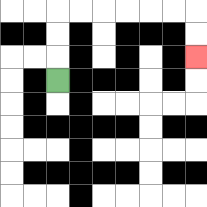{'start': '[2, 3]', 'end': '[8, 2]', 'path_directions': 'U,U,U,R,R,R,R,R,R,D,D', 'path_coordinates': '[[2, 3], [2, 2], [2, 1], [2, 0], [3, 0], [4, 0], [5, 0], [6, 0], [7, 0], [8, 0], [8, 1], [8, 2]]'}